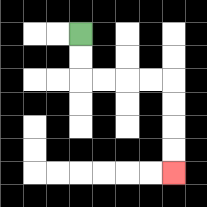{'start': '[3, 1]', 'end': '[7, 7]', 'path_directions': 'D,D,R,R,R,R,D,D,D,D', 'path_coordinates': '[[3, 1], [3, 2], [3, 3], [4, 3], [5, 3], [6, 3], [7, 3], [7, 4], [7, 5], [7, 6], [7, 7]]'}